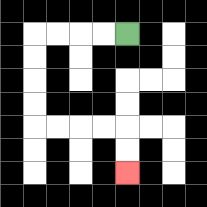{'start': '[5, 1]', 'end': '[5, 7]', 'path_directions': 'L,L,L,L,D,D,D,D,R,R,R,R,D,D', 'path_coordinates': '[[5, 1], [4, 1], [3, 1], [2, 1], [1, 1], [1, 2], [1, 3], [1, 4], [1, 5], [2, 5], [3, 5], [4, 5], [5, 5], [5, 6], [5, 7]]'}